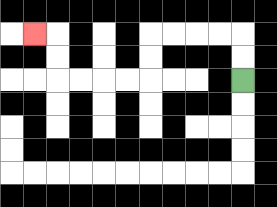{'start': '[10, 3]', 'end': '[1, 1]', 'path_directions': 'U,U,L,L,L,L,D,D,L,L,L,L,U,U,L', 'path_coordinates': '[[10, 3], [10, 2], [10, 1], [9, 1], [8, 1], [7, 1], [6, 1], [6, 2], [6, 3], [5, 3], [4, 3], [3, 3], [2, 3], [2, 2], [2, 1], [1, 1]]'}